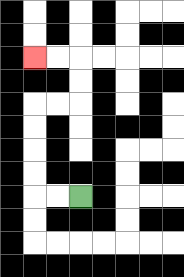{'start': '[3, 8]', 'end': '[1, 2]', 'path_directions': 'L,L,U,U,U,U,R,R,U,U,L,L', 'path_coordinates': '[[3, 8], [2, 8], [1, 8], [1, 7], [1, 6], [1, 5], [1, 4], [2, 4], [3, 4], [3, 3], [3, 2], [2, 2], [1, 2]]'}